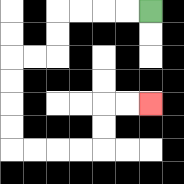{'start': '[6, 0]', 'end': '[6, 4]', 'path_directions': 'L,L,L,L,D,D,L,L,D,D,D,D,R,R,R,R,U,U,R,R', 'path_coordinates': '[[6, 0], [5, 0], [4, 0], [3, 0], [2, 0], [2, 1], [2, 2], [1, 2], [0, 2], [0, 3], [0, 4], [0, 5], [0, 6], [1, 6], [2, 6], [3, 6], [4, 6], [4, 5], [4, 4], [5, 4], [6, 4]]'}